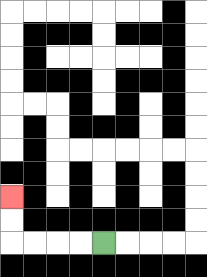{'start': '[4, 10]', 'end': '[0, 8]', 'path_directions': 'L,L,L,L,U,U', 'path_coordinates': '[[4, 10], [3, 10], [2, 10], [1, 10], [0, 10], [0, 9], [0, 8]]'}